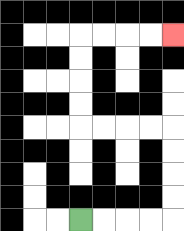{'start': '[3, 9]', 'end': '[7, 1]', 'path_directions': 'R,R,R,R,U,U,U,U,L,L,L,L,U,U,U,U,R,R,R,R', 'path_coordinates': '[[3, 9], [4, 9], [5, 9], [6, 9], [7, 9], [7, 8], [7, 7], [7, 6], [7, 5], [6, 5], [5, 5], [4, 5], [3, 5], [3, 4], [3, 3], [3, 2], [3, 1], [4, 1], [5, 1], [6, 1], [7, 1]]'}